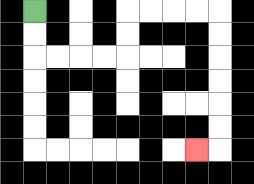{'start': '[1, 0]', 'end': '[8, 6]', 'path_directions': 'D,D,R,R,R,R,U,U,R,R,R,R,D,D,D,D,D,D,L', 'path_coordinates': '[[1, 0], [1, 1], [1, 2], [2, 2], [3, 2], [4, 2], [5, 2], [5, 1], [5, 0], [6, 0], [7, 0], [8, 0], [9, 0], [9, 1], [9, 2], [9, 3], [9, 4], [9, 5], [9, 6], [8, 6]]'}